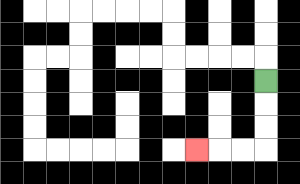{'start': '[11, 3]', 'end': '[8, 6]', 'path_directions': 'D,D,D,L,L,L', 'path_coordinates': '[[11, 3], [11, 4], [11, 5], [11, 6], [10, 6], [9, 6], [8, 6]]'}